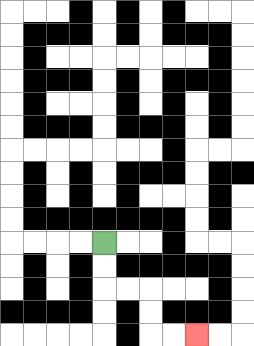{'start': '[4, 10]', 'end': '[8, 14]', 'path_directions': 'D,D,R,R,D,D,R,R', 'path_coordinates': '[[4, 10], [4, 11], [4, 12], [5, 12], [6, 12], [6, 13], [6, 14], [7, 14], [8, 14]]'}